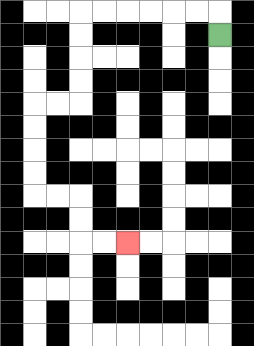{'start': '[9, 1]', 'end': '[5, 10]', 'path_directions': 'U,L,L,L,L,L,L,D,D,D,D,L,L,D,D,D,D,R,R,D,D,R,R', 'path_coordinates': '[[9, 1], [9, 0], [8, 0], [7, 0], [6, 0], [5, 0], [4, 0], [3, 0], [3, 1], [3, 2], [3, 3], [3, 4], [2, 4], [1, 4], [1, 5], [1, 6], [1, 7], [1, 8], [2, 8], [3, 8], [3, 9], [3, 10], [4, 10], [5, 10]]'}